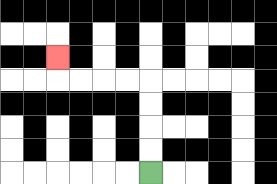{'start': '[6, 7]', 'end': '[2, 2]', 'path_directions': 'U,U,U,U,L,L,L,L,U', 'path_coordinates': '[[6, 7], [6, 6], [6, 5], [6, 4], [6, 3], [5, 3], [4, 3], [3, 3], [2, 3], [2, 2]]'}